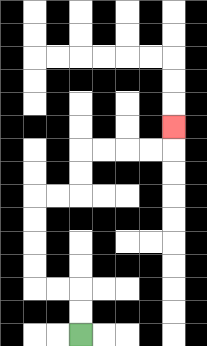{'start': '[3, 14]', 'end': '[7, 5]', 'path_directions': 'U,U,L,L,U,U,U,U,R,R,U,U,R,R,R,R,U', 'path_coordinates': '[[3, 14], [3, 13], [3, 12], [2, 12], [1, 12], [1, 11], [1, 10], [1, 9], [1, 8], [2, 8], [3, 8], [3, 7], [3, 6], [4, 6], [5, 6], [6, 6], [7, 6], [7, 5]]'}